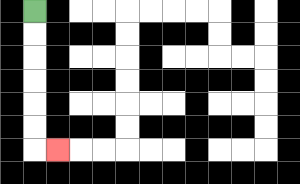{'start': '[1, 0]', 'end': '[2, 6]', 'path_directions': 'D,D,D,D,D,D,R', 'path_coordinates': '[[1, 0], [1, 1], [1, 2], [1, 3], [1, 4], [1, 5], [1, 6], [2, 6]]'}